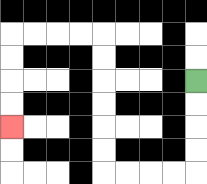{'start': '[8, 3]', 'end': '[0, 5]', 'path_directions': 'D,D,D,D,L,L,L,L,U,U,U,U,U,U,L,L,L,L,D,D,D,D', 'path_coordinates': '[[8, 3], [8, 4], [8, 5], [8, 6], [8, 7], [7, 7], [6, 7], [5, 7], [4, 7], [4, 6], [4, 5], [4, 4], [4, 3], [4, 2], [4, 1], [3, 1], [2, 1], [1, 1], [0, 1], [0, 2], [0, 3], [0, 4], [0, 5]]'}